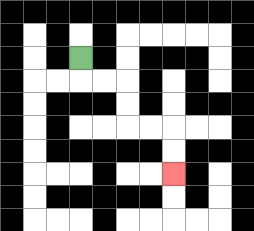{'start': '[3, 2]', 'end': '[7, 7]', 'path_directions': 'D,R,R,D,D,R,R,D,D', 'path_coordinates': '[[3, 2], [3, 3], [4, 3], [5, 3], [5, 4], [5, 5], [6, 5], [7, 5], [7, 6], [7, 7]]'}